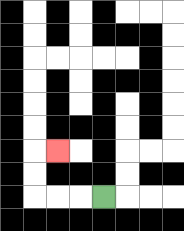{'start': '[4, 8]', 'end': '[2, 6]', 'path_directions': 'L,L,L,U,U,R', 'path_coordinates': '[[4, 8], [3, 8], [2, 8], [1, 8], [1, 7], [1, 6], [2, 6]]'}